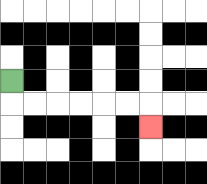{'start': '[0, 3]', 'end': '[6, 5]', 'path_directions': 'D,R,R,R,R,R,R,D', 'path_coordinates': '[[0, 3], [0, 4], [1, 4], [2, 4], [3, 4], [4, 4], [5, 4], [6, 4], [6, 5]]'}